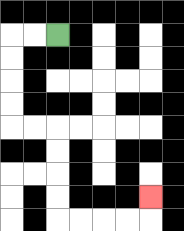{'start': '[2, 1]', 'end': '[6, 8]', 'path_directions': 'L,L,D,D,D,D,R,R,D,D,D,D,R,R,R,R,U', 'path_coordinates': '[[2, 1], [1, 1], [0, 1], [0, 2], [0, 3], [0, 4], [0, 5], [1, 5], [2, 5], [2, 6], [2, 7], [2, 8], [2, 9], [3, 9], [4, 9], [5, 9], [6, 9], [6, 8]]'}